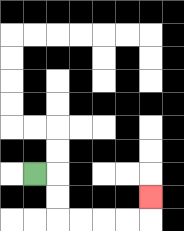{'start': '[1, 7]', 'end': '[6, 8]', 'path_directions': 'R,D,D,R,R,R,R,U', 'path_coordinates': '[[1, 7], [2, 7], [2, 8], [2, 9], [3, 9], [4, 9], [5, 9], [6, 9], [6, 8]]'}